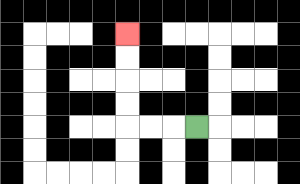{'start': '[8, 5]', 'end': '[5, 1]', 'path_directions': 'L,L,L,U,U,U,U', 'path_coordinates': '[[8, 5], [7, 5], [6, 5], [5, 5], [5, 4], [5, 3], [5, 2], [5, 1]]'}